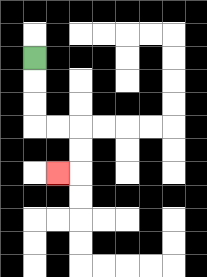{'start': '[1, 2]', 'end': '[2, 7]', 'path_directions': 'D,D,D,R,R,D,D,L', 'path_coordinates': '[[1, 2], [1, 3], [1, 4], [1, 5], [2, 5], [3, 5], [3, 6], [3, 7], [2, 7]]'}